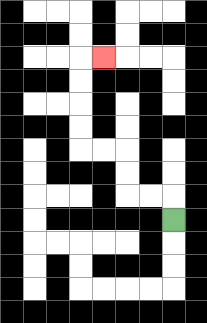{'start': '[7, 9]', 'end': '[4, 2]', 'path_directions': 'U,L,L,U,U,L,L,U,U,U,U,R', 'path_coordinates': '[[7, 9], [7, 8], [6, 8], [5, 8], [5, 7], [5, 6], [4, 6], [3, 6], [3, 5], [3, 4], [3, 3], [3, 2], [4, 2]]'}